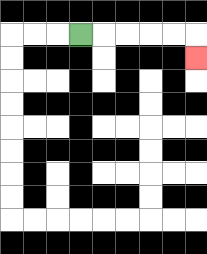{'start': '[3, 1]', 'end': '[8, 2]', 'path_directions': 'R,R,R,R,R,D', 'path_coordinates': '[[3, 1], [4, 1], [5, 1], [6, 1], [7, 1], [8, 1], [8, 2]]'}